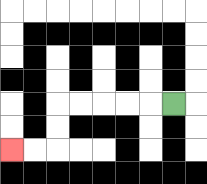{'start': '[7, 4]', 'end': '[0, 6]', 'path_directions': 'L,L,L,L,L,D,D,L,L', 'path_coordinates': '[[7, 4], [6, 4], [5, 4], [4, 4], [3, 4], [2, 4], [2, 5], [2, 6], [1, 6], [0, 6]]'}